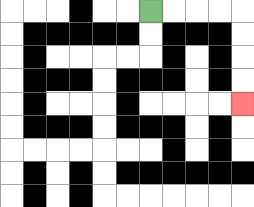{'start': '[6, 0]', 'end': '[10, 4]', 'path_directions': 'R,R,R,R,D,D,D,D', 'path_coordinates': '[[6, 0], [7, 0], [8, 0], [9, 0], [10, 0], [10, 1], [10, 2], [10, 3], [10, 4]]'}